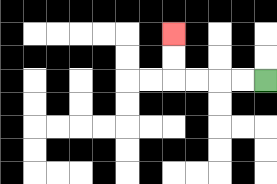{'start': '[11, 3]', 'end': '[7, 1]', 'path_directions': 'L,L,L,L,U,U', 'path_coordinates': '[[11, 3], [10, 3], [9, 3], [8, 3], [7, 3], [7, 2], [7, 1]]'}